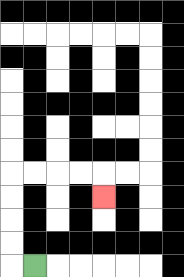{'start': '[1, 11]', 'end': '[4, 8]', 'path_directions': 'L,U,U,U,U,R,R,R,R,D', 'path_coordinates': '[[1, 11], [0, 11], [0, 10], [0, 9], [0, 8], [0, 7], [1, 7], [2, 7], [3, 7], [4, 7], [4, 8]]'}